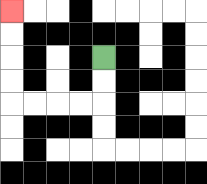{'start': '[4, 2]', 'end': '[0, 0]', 'path_directions': 'D,D,L,L,L,L,U,U,U,U', 'path_coordinates': '[[4, 2], [4, 3], [4, 4], [3, 4], [2, 4], [1, 4], [0, 4], [0, 3], [0, 2], [0, 1], [0, 0]]'}